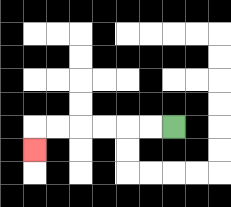{'start': '[7, 5]', 'end': '[1, 6]', 'path_directions': 'L,L,L,L,L,L,D', 'path_coordinates': '[[7, 5], [6, 5], [5, 5], [4, 5], [3, 5], [2, 5], [1, 5], [1, 6]]'}